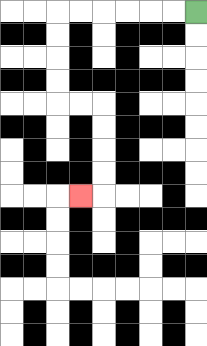{'start': '[8, 0]', 'end': '[3, 8]', 'path_directions': 'L,L,L,L,L,L,D,D,D,D,R,R,D,D,D,D,L', 'path_coordinates': '[[8, 0], [7, 0], [6, 0], [5, 0], [4, 0], [3, 0], [2, 0], [2, 1], [2, 2], [2, 3], [2, 4], [3, 4], [4, 4], [4, 5], [4, 6], [4, 7], [4, 8], [3, 8]]'}